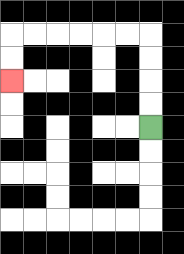{'start': '[6, 5]', 'end': '[0, 3]', 'path_directions': 'U,U,U,U,L,L,L,L,L,L,D,D', 'path_coordinates': '[[6, 5], [6, 4], [6, 3], [6, 2], [6, 1], [5, 1], [4, 1], [3, 1], [2, 1], [1, 1], [0, 1], [0, 2], [0, 3]]'}